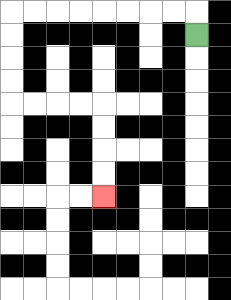{'start': '[8, 1]', 'end': '[4, 8]', 'path_directions': 'U,L,L,L,L,L,L,L,L,D,D,D,D,R,R,R,R,D,D,D,D', 'path_coordinates': '[[8, 1], [8, 0], [7, 0], [6, 0], [5, 0], [4, 0], [3, 0], [2, 0], [1, 0], [0, 0], [0, 1], [0, 2], [0, 3], [0, 4], [1, 4], [2, 4], [3, 4], [4, 4], [4, 5], [4, 6], [4, 7], [4, 8]]'}